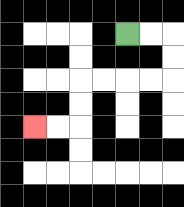{'start': '[5, 1]', 'end': '[1, 5]', 'path_directions': 'R,R,D,D,L,L,L,L,D,D,L,L', 'path_coordinates': '[[5, 1], [6, 1], [7, 1], [7, 2], [7, 3], [6, 3], [5, 3], [4, 3], [3, 3], [3, 4], [3, 5], [2, 5], [1, 5]]'}